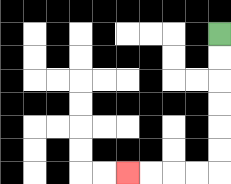{'start': '[9, 1]', 'end': '[5, 7]', 'path_directions': 'D,D,D,D,D,D,L,L,L,L', 'path_coordinates': '[[9, 1], [9, 2], [9, 3], [9, 4], [9, 5], [9, 6], [9, 7], [8, 7], [7, 7], [6, 7], [5, 7]]'}